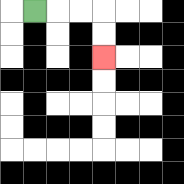{'start': '[1, 0]', 'end': '[4, 2]', 'path_directions': 'R,R,R,D,D', 'path_coordinates': '[[1, 0], [2, 0], [3, 0], [4, 0], [4, 1], [4, 2]]'}